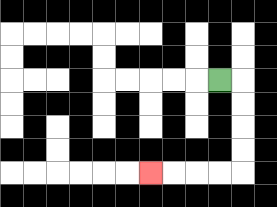{'start': '[9, 3]', 'end': '[6, 7]', 'path_directions': 'R,D,D,D,D,L,L,L,L', 'path_coordinates': '[[9, 3], [10, 3], [10, 4], [10, 5], [10, 6], [10, 7], [9, 7], [8, 7], [7, 7], [6, 7]]'}